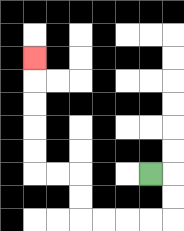{'start': '[6, 7]', 'end': '[1, 2]', 'path_directions': 'R,D,D,L,L,L,L,U,U,L,L,U,U,U,U,U', 'path_coordinates': '[[6, 7], [7, 7], [7, 8], [7, 9], [6, 9], [5, 9], [4, 9], [3, 9], [3, 8], [3, 7], [2, 7], [1, 7], [1, 6], [1, 5], [1, 4], [1, 3], [1, 2]]'}